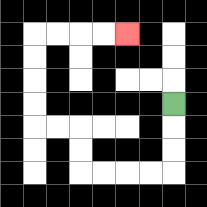{'start': '[7, 4]', 'end': '[5, 1]', 'path_directions': 'D,D,D,L,L,L,L,U,U,L,L,U,U,U,U,R,R,R,R', 'path_coordinates': '[[7, 4], [7, 5], [7, 6], [7, 7], [6, 7], [5, 7], [4, 7], [3, 7], [3, 6], [3, 5], [2, 5], [1, 5], [1, 4], [1, 3], [1, 2], [1, 1], [2, 1], [3, 1], [4, 1], [5, 1]]'}